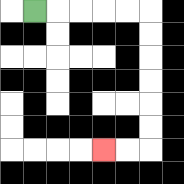{'start': '[1, 0]', 'end': '[4, 6]', 'path_directions': 'R,R,R,R,R,D,D,D,D,D,D,L,L', 'path_coordinates': '[[1, 0], [2, 0], [3, 0], [4, 0], [5, 0], [6, 0], [6, 1], [6, 2], [6, 3], [6, 4], [6, 5], [6, 6], [5, 6], [4, 6]]'}